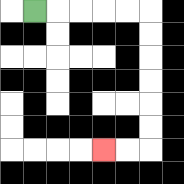{'start': '[1, 0]', 'end': '[4, 6]', 'path_directions': 'R,R,R,R,R,D,D,D,D,D,D,L,L', 'path_coordinates': '[[1, 0], [2, 0], [3, 0], [4, 0], [5, 0], [6, 0], [6, 1], [6, 2], [6, 3], [6, 4], [6, 5], [6, 6], [5, 6], [4, 6]]'}